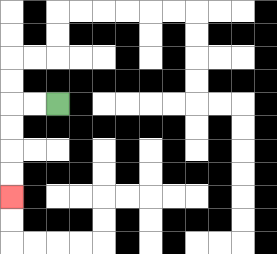{'start': '[2, 4]', 'end': '[0, 8]', 'path_directions': 'L,L,D,D,D,D', 'path_coordinates': '[[2, 4], [1, 4], [0, 4], [0, 5], [0, 6], [0, 7], [0, 8]]'}